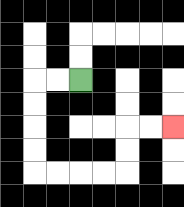{'start': '[3, 3]', 'end': '[7, 5]', 'path_directions': 'L,L,D,D,D,D,R,R,R,R,U,U,R,R', 'path_coordinates': '[[3, 3], [2, 3], [1, 3], [1, 4], [1, 5], [1, 6], [1, 7], [2, 7], [3, 7], [4, 7], [5, 7], [5, 6], [5, 5], [6, 5], [7, 5]]'}